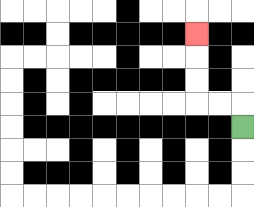{'start': '[10, 5]', 'end': '[8, 1]', 'path_directions': 'U,L,L,U,U,U', 'path_coordinates': '[[10, 5], [10, 4], [9, 4], [8, 4], [8, 3], [8, 2], [8, 1]]'}